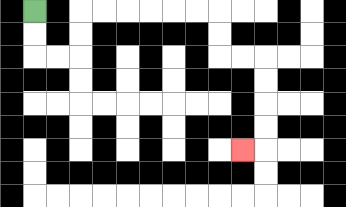{'start': '[1, 0]', 'end': '[10, 6]', 'path_directions': 'D,D,R,R,U,U,R,R,R,R,R,R,D,D,R,R,D,D,D,D,L', 'path_coordinates': '[[1, 0], [1, 1], [1, 2], [2, 2], [3, 2], [3, 1], [3, 0], [4, 0], [5, 0], [6, 0], [7, 0], [8, 0], [9, 0], [9, 1], [9, 2], [10, 2], [11, 2], [11, 3], [11, 4], [11, 5], [11, 6], [10, 6]]'}